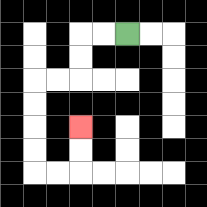{'start': '[5, 1]', 'end': '[3, 5]', 'path_directions': 'L,L,D,D,L,L,D,D,D,D,R,R,U,U', 'path_coordinates': '[[5, 1], [4, 1], [3, 1], [3, 2], [3, 3], [2, 3], [1, 3], [1, 4], [1, 5], [1, 6], [1, 7], [2, 7], [3, 7], [3, 6], [3, 5]]'}